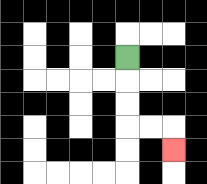{'start': '[5, 2]', 'end': '[7, 6]', 'path_directions': 'D,D,D,R,R,D', 'path_coordinates': '[[5, 2], [5, 3], [5, 4], [5, 5], [6, 5], [7, 5], [7, 6]]'}